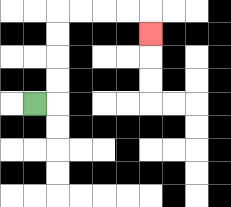{'start': '[1, 4]', 'end': '[6, 1]', 'path_directions': 'R,U,U,U,U,R,R,R,R,D', 'path_coordinates': '[[1, 4], [2, 4], [2, 3], [2, 2], [2, 1], [2, 0], [3, 0], [4, 0], [5, 0], [6, 0], [6, 1]]'}